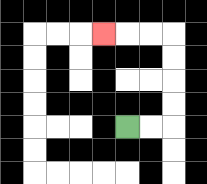{'start': '[5, 5]', 'end': '[4, 1]', 'path_directions': 'R,R,U,U,U,U,L,L,L', 'path_coordinates': '[[5, 5], [6, 5], [7, 5], [7, 4], [7, 3], [7, 2], [7, 1], [6, 1], [5, 1], [4, 1]]'}